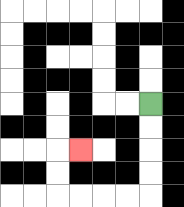{'start': '[6, 4]', 'end': '[3, 6]', 'path_directions': 'D,D,D,D,L,L,L,L,U,U,R', 'path_coordinates': '[[6, 4], [6, 5], [6, 6], [6, 7], [6, 8], [5, 8], [4, 8], [3, 8], [2, 8], [2, 7], [2, 6], [3, 6]]'}